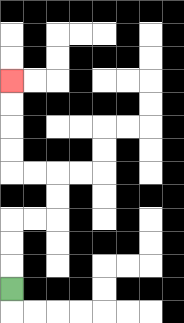{'start': '[0, 12]', 'end': '[0, 3]', 'path_directions': 'U,U,U,R,R,U,U,L,L,U,U,U,U', 'path_coordinates': '[[0, 12], [0, 11], [0, 10], [0, 9], [1, 9], [2, 9], [2, 8], [2, 7], [1, 7], [0, 7], [0, 6], [0, 5], [0, 4], [0, 3]]'}